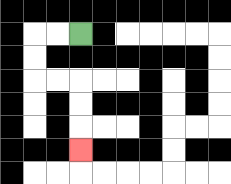{'start': '[3, 1]', 'end': '[3, 6]', 'path_directions': 'L,L,D,D,R,R,D,D,D', 'path_coordinates': '[[3, 1], [2, 1], [1, 1], [1, 2], [1, 3], [2, 3], [3, 3], [3, 4], [3, 5], [3, 6]]'}